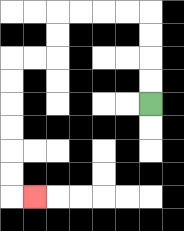{'start': '[6, 4]', 'end': '[1, 8]', 'path_directions': 'U,U,U,U,L,L,L,L,D,D,L,L,D,D,D,D,D,D,R', 'path_coordinates': '[[6, 4], [6, 3], [6, 2], [6, 1], [6, 0], [5, 0], [4, 0], [3, 0], [2, 0], [2, 1], [2, 2], [1, 2], [0, 2], [0, 3], [0, 4], [0, 5], [0, 6], [0, 7], [0, 8], [1, 8]]'}